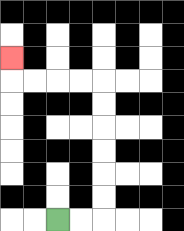{'start': '[2, 9]', 'end': '[0, 2]', 'path_directions': 'R,R,U,U,U,U,U,U,L,L,L,L,U', 'path_coordinates': '[[2, 9], [3, 9], [4, 9], [4, 8], [4, 7], [4, 6], [4, 5], [4, 4], [4, 3], [3, 3], [2, 3], [1, 3], [0, 3], [0, 2]]'}